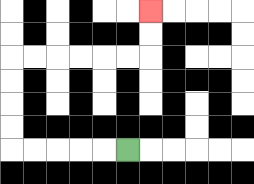{'start': '[5, 6]', 'end': '[6, 0]', 'path_directions': 'L,L,L,L,L,U,U,U,U,R,R,R,R,R,R,U,U', 'path_coordinates': '[[5, 6], [4, 6], [3, 6], [2, 6], [1, 6], [0, 6], [0, 5], [0, 4], [0, 3], [0, 2], [1, 2], [2, 2], [3, 2], [4, 2], [5, 2], [6, 2], [6, 1], [6, 0]]'}